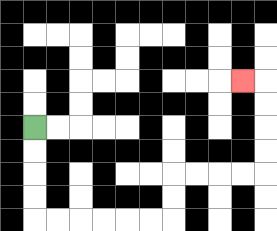{'start': '[1, 5]', 'end': '[10, 3]', 'path_directions': 'D,D,D,D,R,R,R,R,R,R,U,U,R,R,R,R,U,U,U,U,L', 'path_coordinates': '[[1, 5], [1, 6], [1, 7], [1, 8], [1, 9], [2, 9], [3, 9], [4, 9], [5, 9], [6, 9], [7, 9], [7, 8], [7, 7], [8, 7], [9, 7], [10, 7], [11, 7], [11, 6], [11, 5], [11, 4], [11, 3], [10, 3]]'}